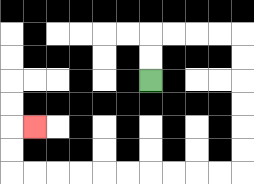{'start': '[6, 3]', 'end': '[1, 5]', 'path_directions': 'U,U,R,R,R,R,D,D,D,D,D,D,L,L,L,L,L,L,L,L,L,L,U,U,R', 'path_coordinates': '[[6, 3], [6, 2], [6, 1], [7, 1], [8, 1], [9, 1], [10, 1], [10, 2], [10, 3], [10, 4], [10, 5], [10, 6], [10, 7], [9, 7], [8, 7], [7, 7], [6, 7], [5, 7], [4, 7], [3, 7], [2, 7], [1, 7], [0, 7], [0, 6], [0, 5], [1, 5]]'}